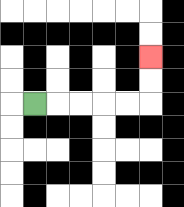{'start': '[1, 4]', 'end': '[6, 2]', 'path_directions': 'R,R,R,R,R,U,U', 'path_coordinates': '[[1, 4], [2, 4], [3, 4], [4, 4], [5, 4], [6, 4], [6, 3], [6, 2]]'}